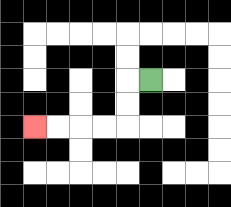{'start': '[6, 3]', 'end': '[1, 5]', 'path_directions': 'L,D,D,L,L,L,L', 'path_coordinates': '[[6, 3], [5, 3], [5, 4], [5, 5], [4, 5], [3, 5], [2, 5], [1, 5]]'}